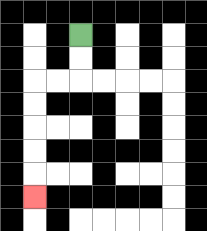{'start': '[3, 1]', 'end': '[1, 8]', 'path_directions': 'D,D,L,L,D,D,D,D,D', 'path_coordinates': '[[3, 1], [3, 2], [3, 3], [2, 3], [1, 3], [1, 4], [1, 5], [1, 6], [1, 7], [1, 8]]'}